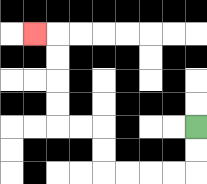{'start': '[8, 5]', 'end': '[1, 1]', 'path_directions': 'D,D,L,L,L,L,U,U,L,L,U,U,U,U,L', 'path_coordinates': '[[8, 5], [8, 6], [8, 7], [7, 7], [6, 7], [5, 7], [4, 7], [4, 6], [4, 5], [3, 5], [2, 5], [2, 4], [2, 3], [2, 2], [2, 1], [1, 1]]'}